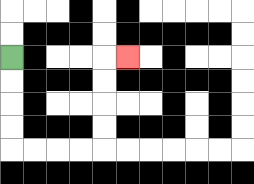{'start': '[0, 2]', 'end': '[5, 2]', 'path_directions': 'D,D,D,D,R,R,R,R,U,U,U,U,R', 'path_coordinates': '[[0, 2], [0, 3], [0, 4], [0, 5], [0, 6], [1, 6], [2, 6], [3, 6], [4, 6], [4, 5], [4, 4], [4, 3], [4, 2], [5, 2]]'}